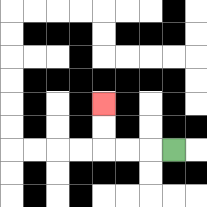{'start': '[7, 6]', 'end': '[4, 4]', 'path_directions': 'L,L,L,U,U', 'path_coordinates': '[[7, 6], [6, 6], [5, 6], [4, 6], [4, 5], [4, 4]]'}